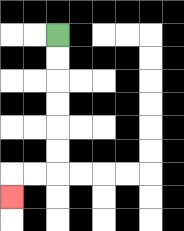{'start': '[2, 1]', 'end': '[0, 8]', 'path_directions': 'D,D,D,D,D,D,L,L,D', 'path_coordinates': '[[2, 1], [2, 2], [2, 3], [2, 4], [2, 5], [2, 6], [2, 7], [1, 7], [0, 7], [0, 8]]'}